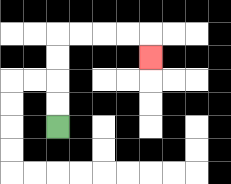{'start': '[2, 5]', 'end': '[6, 2]', 'path_directions': 'U,U,U,U,R,R,R,R,D', 'path_coordinates': '[[2, 5], [2, 4], [2, 3], [2, 2], [2, 1], [3, 1], [4, 1], [5, 1], [6, 1], [6, 2]]'}